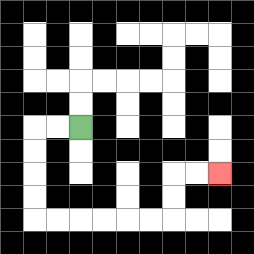{'start': '[3, 5]', 'end': '[9, 7]', 'path_directions': 'L,L,D,D,D,D,R,R,R,R,R,R,U,U,R,R', 'path_coordinates': '[[3, 5], [2, 5], [1, 5], [1, 6], [1, 7], [1, 8], [1, 9], [2, 9], [3, 9], [4, 9], [5, 9], [6, 9], [7, 9], [7, 8], [7, 7], [8, 7], [9, 7]]'}